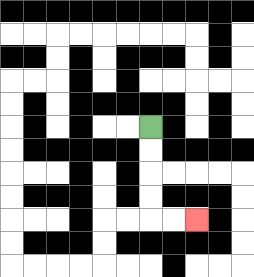{'start': '[6, 5]', 'end': '[8, 9]', 'path_directions': 'D,D,D,D,R,R', 'path_coordinates': '[[6, 5], [6, 6], [6, 7], [6, 8], [6, 9], [7, 9], [8, 9]]'}